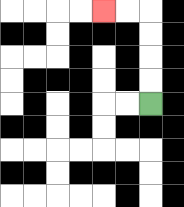{'start': '[6, 4]', 'end': '[4, 0]', 'path_directions': 'U,U,U,U,L,L', 'path_coordinates': '[[6, 4], [6, 3], [6, 2], [6, 1], [6, 0], [5, 0], [4, 0]]'}